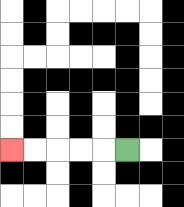{'start': '[5, 6]', 'end': '[0, 6]', 'path_directions': 'L,L,L,L,L', 'path_coordinates': '[[5, 6], [4, 6], [3, 6], [2, 6], [1, 6], [0, 6]]'}